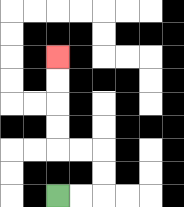{'start': '[2, 8]', 'end': '[2, 2]', 'path_directions': 'R,R,U,U,L,L,U,U,U,U', 'path_coordinates': '[[2, 8], [3, 8], [4, 8], [4, 7], [4, 6], [3, 6], [2, 6], [2, 5], [2, 4], [2, 3], [2, 2]]'}